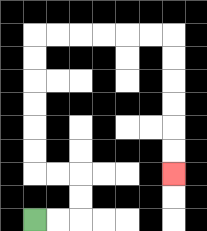{'start': '[1, 9]', 'end': '[7, 7]', 'path_directions': 'R,R,U,U,L,L,U,U,U,U,U,U,R,R,R,R,R,R,D,D,D,D,D,D', 'path_coordinates': '[[1, 9], [2, 9], [3, 9], [3, 8], [3, 7], [2, 7], [1, 7], [1, 6], [1, 5], [1, 4], [1, 3], [1, 2], [1, 1], [2, 1], [3, 1], [4, 1], [5, 1], [6, 1], [7, 1], [7, 2], [7, 3], [7, 4], [7, 5], [7, 6], [7, 7]]'}